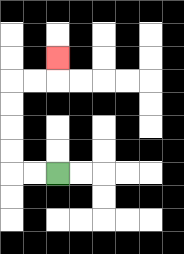{'start': '[2, 7]', 'end': '[2, 2]', 'path_directions': 'L,L,U,U,U,U,R,R,U', 'path_coordinates': '[[2, 7], [1, 7], [0, 7], [0, 6], [0, 5], [0, 4], [0, 3], [1, 3], [2, 3], [2, 2]]'}